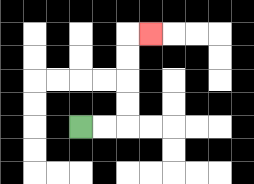{'start': '[3, 5]', 'end': '[6, 1]', 'path_directions': 'R,R,U,U,U,U,R', 'path_coordinates': '[[3, 5], [4, 5], [5, 5], [5, 4], [5, 3], [5, 2], [5, 1], [6, 1]]'}